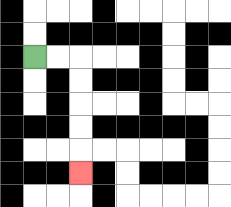{'start': '[1, 2]', 'end': '[3, 7]', 'path_directions': 'R,R,D,D,D,D,D', 'path_coordinates': '[[1, 2], [2, 2], [3, 2], [3, 3], [3, 4], [3, 5], [3, 6], [3, 7]]'}